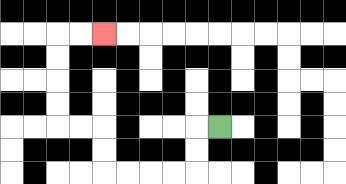{'start': '[9, 5]', 'end': '[4, 1]', 'path_directions': 'L,D,D,L,L,L,L,U,U,L,L,U,U,U,U,R,R', 'path_coordinates': '[[9, 5], [8, 5], [8, 6], [8, 7], [7, 7], [6, 7], [5, 7], [4, 7], [4, 6], [4, 5], [3, 5], [2, 5], [2, 4], [2, 3], [2, 2], [2, 1], [3, 1], [4, 1]]'}